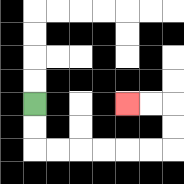{'start': '[1, 4]', 'end': '[5, 4]', 'path_directions': 'D,D,R,R,R,R,R,R,U,U,L,L', 'path_coordinates': '[[1, 4], [1, 5], [1, 6], [2, 6], [3, 6], [4, 6], [5, 6], [6, 6], [7, 6], [7, 5], [7, 4], [6, 4], [5, 4]]'}